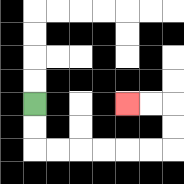{'start': '[1, 4]', 'end': '[5, 4]', 'path_directions': 'D,D,R,R,R,R,R,R,U,U,L,L', 'path_coordinates': '[[1, 4], [1, 5], [1, 6], [2, 6], [3, 6], [4, 6], [5, 6], [6, 6], [7, 6], [7, 5], [7, 4], [6, 4], [5, 4]]'}